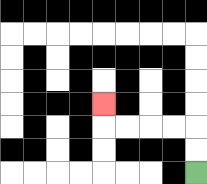{'start': '[8, 7]', 'end': '[4, 4]', 'path_directions': 'U,U,L,L,L,L,U', 'path_coordinates': '[[8, 7], [8, 6], [8, 5], [7, 5], [6, 5], [5, 5], [4, 5], [4, 4]]'}